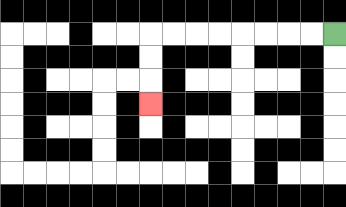{'start': '[14, 1]', 'end': '[6, 4]', 'path_directions': 'L,L,L,L,L,L,L,L,D,D,D', 'path_coordinates': '[[14, 1], [13, 1], [12, 1], [11, 1], [10, 1], [9, 1], [8, 1], [7, 1], [6, 1], [6, 2], [6, 3], [6, 4]]'}